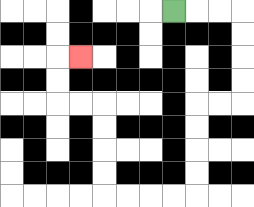{'start': '[7, 0]', 'end': '[3, 2]', 'path_directions': 'R,R,R,D,D,D,D,L,L,D,D,D,D,L,L,L,L,U,U,U,U,L,L,U,U,R', 'path_coordinates': '[[7, 0], [8, 0], [9, 0], [10, 0], [10, 1], [10, 2], [10, 3], [10, 4], [9, 4], [8, 4], [8, 5], [8, 6], [8, 7], [8, 8], [7, 8], [6, 8], [5, 8], [4, 8], [4, 7], [4, 6], [4, 5], [4, 4], [3, 4], [2, 4], [2, 3], [2, 2], [3, 2]]'}